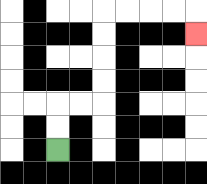{'start': '[2, 6]', 'end': '[8, 1]', 'path_directions': 'U,U,R,R,U,U,U,U,R,R,R,R,D', 'path_coordinates': '[[2, 6], [2, 5], [2, 4], [3, 4], [4, 4], [4, 3], [4, 2], [4, 1], [4, 0], [5, 0], [6, 0], [7, 0], [8, 0], [8, 1]]'}